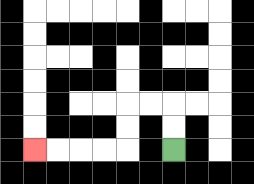{'start': '[7, 6]', 'end': '[1, 6]', 'path_directions': 'U,U,L,L,D,D,L,L,L,L', 'path_coordinates': '[[7, 6], [7, 5], [7, 4], [6, 4], [5, 4], [5, 5], [5, 6], [4, 6], [3, 6], [2, 6], [1, 6]]'}